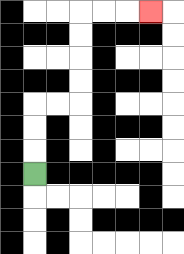{'start': '[1, 7]', 'end': '[6, 0]', 'path_directions': 'U,U,U,R,R,U,U,U,U,R,R,R', 'path_coordinates': '[[1, 7], [1, 6], [1, 5], [1, 4], [2, 4], [3, 4], [3, 3], [3, 2], [3, 1], [3, 0], [4, 0], [5, 0], [6, 0]]'}